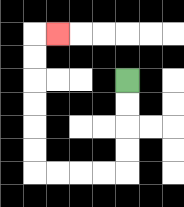{'start': '[5, 3]', 'end': '[2, 1]', 'path_directions': 'D,D,D,D,L,L,L,L,U,U,U,U,U,U,R', 'path_coordinates': '[[5, 3], [5, 4], [5, 5], [5, 6], [5, 7], [4, 7], [3, 7], [2, 7], [1, 7], [1, 6], [1, 5], [1, 4], [1, 3], [1, 2], [1, 1], [2, 1]]'}